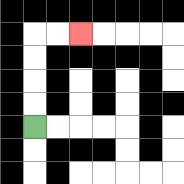{'start': '[1, 5]', 'end': '[3, 1]', 'path_directions': 'U,U,U,U,R,R', 'path_coordinates': '[[1, 5], [1, 4], [1, 3], [1, 2], [1, 1], [2, 1], [3, 1]]'}